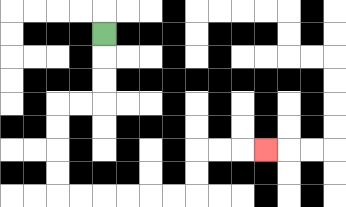{'start': '[4, 1]', 'end': '[11, 6]', 'path_directions': 'D,D,D,L,L,D,D,D,D,R,R,R,R,R,R,U,U,R,R,R', 'path_coordinates': '[[4, 1], [4, 2], [4, 3], [4, 4], [3, 4], [2, 4], [2, 5], [2, 6], [2, 7], [2, 8], [3, 8], [4, 8], [5, 8], [6, 8], [7, 8], [8, 8], [8, 7], [8, 6], [9, 6], [10, 6], [11, 6]]'}